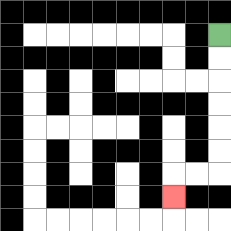{'start': '[9, 1]', 'end': '[7, 8]', 'path_directions': 'D,D,D,D,D,D,L,L,D', 'path_coordinates': '[[9, 1], [9, 2], [9, 3], [9, 4], [9, 5], [9, 6], [9, 7], [8, 7], [7, 7], [7, 8]]'}